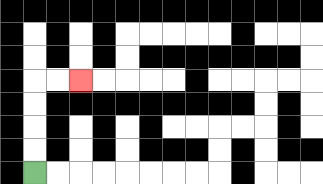{'start': '[1, 7]', 'end': '[3, 3]', 'path_directions': 'U,U,U,U,R,R', 'path_coordinates': '[[1, 7], [1, 6], [1, 5], [1, 4], [1, 3], [2, 3], [3, 3]]'}